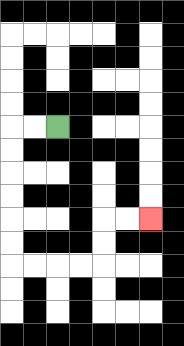{'start': '[2, 5]', 'end': '[6, 9]', 'path_directions': 'L,L,D,D,D,D,D,D,R,R,R,R,U,U,R,R', 'path_coordinates': '[[2, 5], [1, 5], [0, 5], [0, 6], [0, 7], [0, 8], [0, 9], [0, 10], [0, 11], [1, 11], [2, 11], [3, 11], [4, 11], [4, 10], [4, 9], [5, 9], [6, 9]]'}